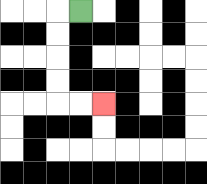{'start': '[3, 0]', 'end': '[4, 4]', 'path_directions': 'L,D,D,D,D,R,R', 'path_coordinates': '[[3, 0], [2, 0], [2, 1], [2, 2], [2, 3], [2, 4], [3, 4], [4, 4]]'}